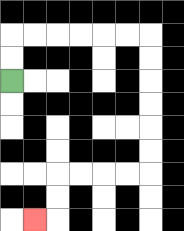{'start': '[0, 3]', 'end': '[1, 9]', 'path_directions': 'U,U,R,R,R,R,R,R,D,D,D,D,D,D,L,L,L,L,D,D,L', 'path_coordinates': '[[0, 3], [0, 2], [0, 1], [1, 1], [2, 1], [3, 1], [4, 1], [5, 1], [6, 1], [6, 2], [6, 3], [6, 4], [6, 5], [6, 6], [6, 7], [5, 7], [4, 7], [3, 7], [2, 7], [2, 8], [2, 9], [1, 9]]'}